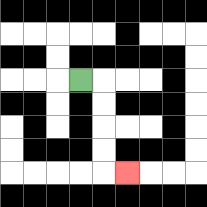{'start': '[3, 3]', 'end': '[5, 7]', 'path_directions': 'R,D,D,D,D,R', 'path_coordinates': '[[3, 3], [4, 3], [4, 4], [4, 5], [4, 6], [4, 7], [5, 7]]'}